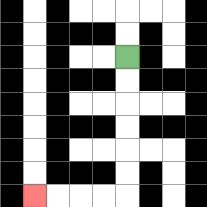{'start': '[5, 2]', 'end': '[1, 8]', 'path_directions': 'D,D,D,D,D,D,L,L,L,L', 'path_coordinates': '[[5, 2], [5, 3], [5, 4], [5, 5], [5, 6], [5, 7], [5, 8], [4, 8], [3, 8], [2, 8], [1, 8]]'}